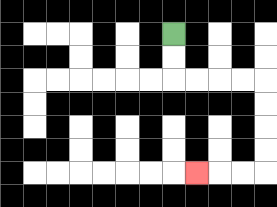{'start': '[7, 1]', 'end': '[8, 7]', 'path_directions': 'D,D,R,R,R,R,D,D,D,D,L,L,L', 'path_coordinates': '[[7, 1], [7, 2], [7, 3], [8, 3], [9, 3], [10, 3], [11, 3], [11, 4], [11, 5], [11, 6], [11, 7], [10, 7], [9, 7], [8, 7]]'}